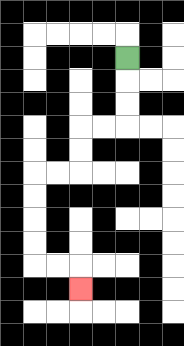{'start': '[5, 2]', 'end': '[3, 12]', 'path_directions': 'D,D,D,L,L,D,D,L,L,D,D,D,D,R,R,D', 'path_coordinates': '[[5, 2], [5, 3], [5, 4], [5, 5], [4, 5], [3, 5], [3, 6], [3, 7], [2, 7], [1, 7], [1, 8], [1, 9], [1, 10], [1, 11], [2, 11], [3, 11], [3, 12]]'}